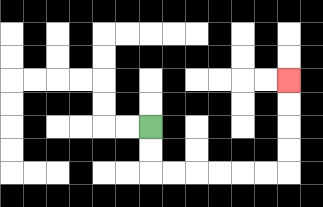{'start': '[6, 5]', 'end': '[12, 3]', 'path_directions': 'D,D,R,R,R,R,R,R,U,U,U,U', 'path_coordinates': '[[6, 5], [6, 6], [6, 7], [7, 7], [8, 7], [9, 7], [10, 7], [11, 7], [12, 7], [12, 6], [12, 5], [12, 4], [12, 3]]'}